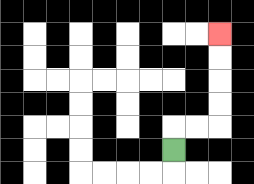{'start': '[7, 6]', 'end': '[9, 1]', 'path_directions': 'U,R,R,U,U,U,U', 'path_coordinates': '[[7, 6], [7, 5], [8, 5], [9, 5], [9, 4], [9, 3], [9, 2], [9, 1]]'}